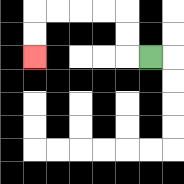{'start': '[6, 2]', 'end': '[1, 2]', 'path_directions': 'L,U,U,L,L,L,L,D,D', 'path_coordinates': '[[6, 2], [5, 2], [5, 1], [5, 0], [4, 0], [3, 0], [2, 0], [1, 0], [1, 1], [1, 2]]'}